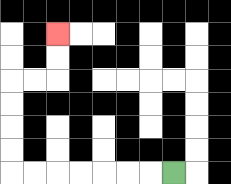{'start': '[7, 7]', 'end': '[2, 1]', 'path_directions': 'L,L,L,L,L,L,L,U,U,U,U,R,R,U,U', 'path_coordinates': '[[7, 7], [6, 7], [5, 7], [4, 7], [3, 7], [2, 7], [1, 7], [0, 7], [0, 6], [0, 5], [0, 4], [0, 3], [1, 3], [2, 3], [2, 2], [2, 1]]'}